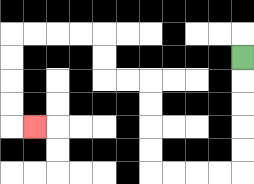{'start': '[10, 2]', 'end': '[1, 5]', 'path_directions': 'D,D,D,D,D,L,L,L,L,U,U,U,U,L,L,U,U,L,L,L,L,D,D,D,D,R', 'path_coordinates': '[[10, 2], [10, 3], [10, 4], [10, 5], [10, 6], [10, 7], [9, 7], [8, 7], [7, 7], [6, 7], [6, 6], [6, 5], [6, 4], [6, 3], [5, 3], [4, 3], [4, 2], [4, 1], [3, 1], [2, 1], [1, 1], [0, 1], [0, 2], [0, 3], [0, 4], [0, 5], [1, 5]]'}